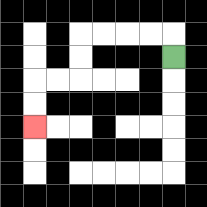{'start': '[7, 2]', 'end': '[1, 5]', 'path_directions': 'U,L,L,L,L,D,D,L,L,D,D', 'path_coordinates': '[[7, 2], [7, 1], [6, 1], [5, 1], [4, 1], [3, 1], [3, 2], [3, 3], [2, 3], [1, 3], [1, 4], [1, 5]]'}